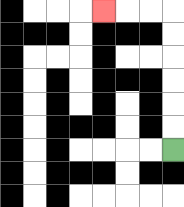{'start': '[7, 6]', 'end': '[4, 0]', 'path_directions': 'U,U,U,U,U,U,L,L,L', 'path_coordinates': '[[7, 6], [7, 5], [7, 4], [7, 3], [7, 2], [7, 1], [7, 0], [6, 0], [5, 0], [4, 0]]'}